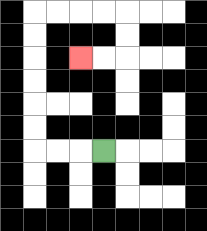{'start': '[4, 6]', 'end': '[3, 2]', 'path_directions': 'L,L,L,U,U,U,U,U,U,R,R,R,R,D,D,L,L', 'path_coordinates': '[[4, 6], [3, 6], [2, 6], [1, 6], [1, 5], [1, 4], [1, 3], [1, 2], [1, 1], [1, 0], [2, 0], [3, 0], [4, 0], [5, 0], [5, 1], [5, 2], [4, 2], [3, 2]]'}